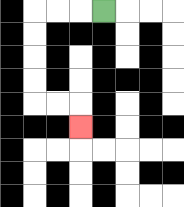{'start': '[4, 0]', 'end': '[3, 5]', 'path_directions': 'L,L,L,D,D,D,D,R,R,D', 'path_coordinates': '[[4, 0], [3, 0], [2, 0], [1, 0], [1, 1], [1, 2], [1, 3], [1, 4], [2, 4], [3, 4], [3, 5]]'}